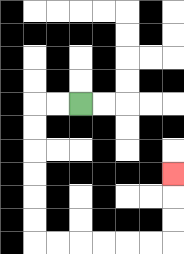{'start': '[3, 4]', 'end': '[7, 7]', 'path_directions': 'L,L,D,D,D,D,D,D,R,R,R,R,R,R,U,U,U', 'path_coordinates': '[[3, 4], [2, 4], [1, 4], [1, 5], [1, 6], [1, 7], [1, 8], [1, 9], [1, 10], [2, 10], [3, 10], [4, 10], [5, 10], [6, 10], [7, 10], [7, 9], [7, 8], [7, 7]]'}